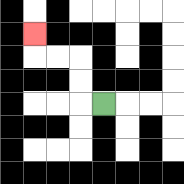{'start': '[4, 4]', 'end': '[1, 1]', 'path_directions': 'L,U,U,L,L,U', 'path_coordinates': '[[4, 4], [3, 4], [3, 3], [3, 2], [2, 2], [1, 2], [1, 1]]'}